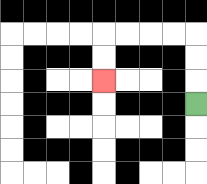{'start': '[8, 4]', 'end': '[4, 3]', 'path_directions': 'U,U,U,L,L,L,L,D,D', 'path_coordinates': '[[8, 4], [8, 3], [8, 2], [8, 1], [7, 1], [6, 1], [5, 1], [4, 1], [4, 2], [4, 3]]'}